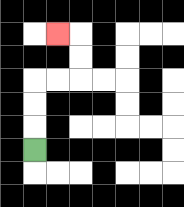{'start': '[1, 6]', 'end': '[2, 1]', 'path_directions': 'U,U,U,R,R,U,U,L', 'path_coordinates': '[[1, 6], [1, 5], [1, 4], [1, 3], [2, 3], [3, 3], [3, 2], [3, 1], [2, 1]]'}